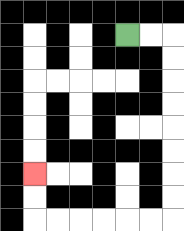{'start': '[5, 1]', 'end': '[1, 7]', 'path_directions': 'R,R,D,D,D,D,D,D,D,D,L,L,L,L,L,L,U,U', 'path_coordinates': '[[5, 1], [6, 1], [7, 1], [7, 2], [7, 3], [7, 4], [7, 5], [7, 6], [7, 7], [7, 8], [7, 9], [6, 9], [5, 9], [4, 9], [3, 9], [2, 9], [1, 9], [1, 8], [1, 7]]'}